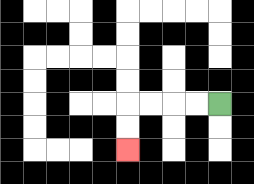{'start': '[9, 4]', 'end': '[5, 6]', 'path_directions': 'L,L,L,L,D,D', 'path_coordinates': '[[9, 4], [8, 4], [7, 4], [6, 4], [5, 4], [5, 5], [5, 6]]'}